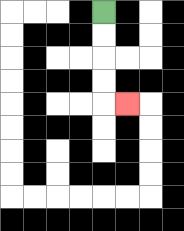{'start': '[4, 0]', 'end': '[5, 4]', 'path_directions': 'D,D,D,D,R', 'path_coordinates': '[[4, 0], [4, 1], [4, 2], [4, 3], [4, 4], [5, 4]]'}